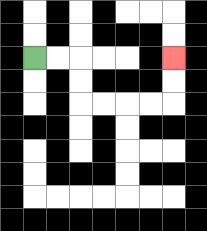{'start': '[1, 2]', 'end': '[7, 2]', 'path_directions': 'R,R,D,D,R,R,R,R,U,U', 'path_coordinates': '[[1, 2], [2, 2], [3, 2], [3, 3], [3, 4], [4, 4], [5, 4], [6, 4], [7, 4], [7, 3], [7, 2]]'}